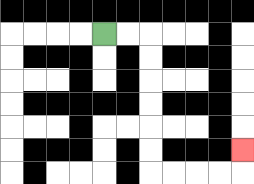{'start': '[4, 1]', 'end': '[10, 6]', 'path_directions': 'R,R,D,D,D,D,D,D,R,R,R,R,U', 'path_coordinates': '[[4, 1], [5, 1], [6, 1], [6, 2], [6, 3], [6, 4], [6, 5], [6, 6], [6, 7], [7, 7], [8, 7], [9, 7], [10, 7], [10, 6]]'}